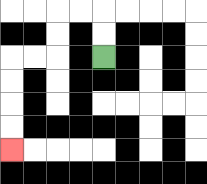{'start': '[4, 2]', 'end': '[0, 6]', 'path_directions': 'U,U,L,L,D,D,L,L,D,D,D,D', 'path_coordinates': '[[4, 2], [4, 1], [4, 0], [3, 0], [2, 0], [2, 1], [2, 2], [1, 2], [0, 2], [0, 3], [0, 4], [0, 5], [0, 6]]'}